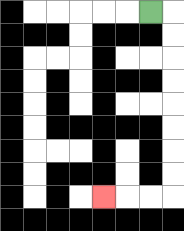{'start': '[6, 0]', 'end': '[4, 8]', 'path_directions': 'R,D,D,D,D,D,D,D,D,L,L,L', 'path_coordinates': '[[6, 0], [7, 0], [7, 1], [7, 2], [7, 3], [7, 4], [7, 5], [7, 6], [7, 7], [7, 8], [6, 8], [5, 8], [4, 8]]'}